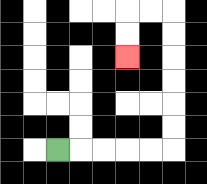{'start': '[2, 6]', 'end': '[5, 2]', 'path_directions': 'R,R,R,R,R,U,U,U,U,U,U,L,L,D,D', 'path_coordinates': '[[2, 6], [3, 6], [4, 6], [5, 6], [6, 6], [7, 6], [7, 5], [7, 4], [7, 3], [7, 2], [7, 1], [7, 0], [6, 0], [5, 0], [5, 1], [5, 2]]'}